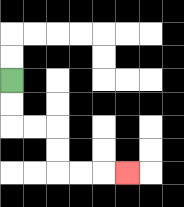{'start': '[0, 3]', 'end': '[5, 7]', 'path_directions': 'D,D,R,R,D,D,R,R,R', 'path_coordinates': '[[0, 3], [0, 4], [0, 5], [1, 5], [2, 5], [2, 6], [2, 7], [3, 7], [4, 7], [5, 7]]'}